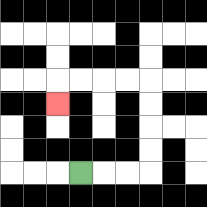{'start': '[3, 7]', 'end': '[2, 4]', 'path_directions': 'R,R,R,U,U,U,U,L,L,L,L,D', 'path_coordinates': '[[3, 7], [4, 7], [5, 7], [6, 7], [6, 6], [6, 5], [6, 4], [6, 3], [5, 3], [4, 3], [3, 3], [2, 3], [2, 4]]'}